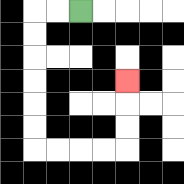{'start': '[3, 0]', 'end': '[5, 3]', 'path_directions': 'L,L,D,D,D,D,D,D,R,R,R,R,U,U,U', 'path_coordinates': '[[3, 0], [2, 0], [1, 0], [1, 1], [1, 2], [1, 3], [1, 4], [1, 5], [1, 6], [2, 6], [3, 6], [4, 6], [5, 6], [5, 5], [5, 4], [5, 3]]'}